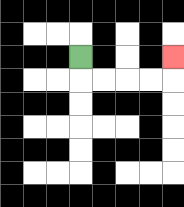{'start': '[3, 2]', 'end': '[7, 2]', 'path_directions': 'D,R,R,R,R,U', 'path_coordinates': '[[3, 2], [3, 3], [4, 3], [5, 3], [6, 3], [7, 3], [7, 2]]'}